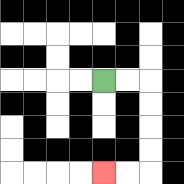{'start': '[4, 3]', 'end': '[4, 7]', 'path_directions': 'R,R,D,D,D,D,L,L', 'path_coordinates': '[[4, 3], [5, 3], [6, 3], [6, 4], [6, 5], [6, 6], [6, 7], [5, 7], [4, 7]]'}